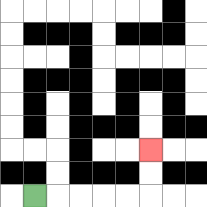{'start': '[1, 8]', 'end': '[6, 6]', 'path_directions': 'R,R,R,R,R,U,U', 'path_coordinates': '[[1, 8], [2, 8], [3, 8], [4, 8], [5, 8], [6, 8], [6, 7], [6, 6]]'}